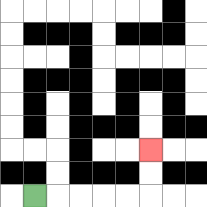{'start': '[1, 8]', 'end': '[6, 6]', 'path_directions': 'R,R,R,R,R,U,U', 'path_coordinates': '[[1, 8], [2, 8], [3, 8], [4, 8], [5, 8], [6, 8], [6, 7], [6, 6]]'}